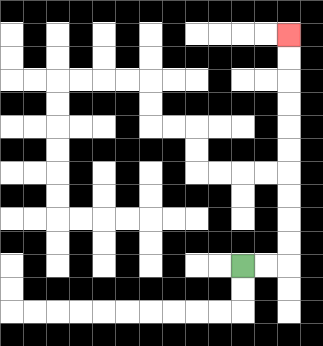{'start': '[10, 11]', 'end': '[12, 1]', 'path_directions': 'R,R,U,U,U,U,U,U,U,U,U,U', 'path_coordinates': '[[10, 11], [11, 11], [12, 11], [12, 10], [12, 9], [12, 8], [12, 7], [12, 6], [12, 5], [12, 4], [12, 3], [12, 2], [12, 1]]'}